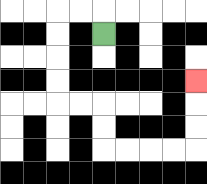{'start': '[4, 1]', 'end': '[8, 3]', 'path_directions': 'U,L,L,D,D,D,D,R,R,D,D,R,R,R,R,U,U,U', 'path_coordinates': '[[4, 1], [4, 0], [3, 0], [2, 0], [2, 1], [2, 2], [2, 3], [2, 4], [3, 4], [4, 4], [4, 5], [4, 6], [5, 6], [6, 6], [7, 6], [8, 6], [8, 5], [8, 4], [8, 3]]'}